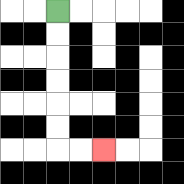{'start': '[2, 0]', 'end': '[4, 6]', 'path_directions': 'D,D,D,D,D,D,R,R', 'path_coordinates': '[[2, 0], [2, 1], [2, 2], [2, 3], [2, 4], [2, 5], [2, 6], [3, 6], [4, 6]]'}